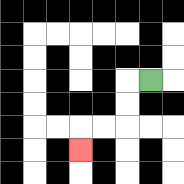{'start': '[6, 3]', 'end': '[3, 6]', 'path_directions': 'L,D,D,L,L,D', 'path_coordinates': '[[6, 3], [5, 3], [5, 4], [5, 5], [4, 5], [3, 5], [3, 6]]'}